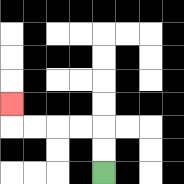{'start': '[4, 7]', 'end': '[0, 4]', 'path_directions': 'U,U,L,L,L,L,U', 'path_coordinates': '[[4, 7], [4, 6], [4, 5], [3, 5], [2, 5], [1, 5], [0, 5], [0, 4]]'}